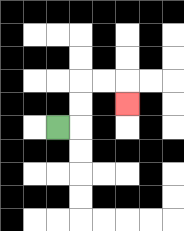{'start': '[2, 5]', 'end': '[5, 4]', 'path_directions': 'R,U,U,R,R,D', 'path_coordinates': '[[2, 5], [3, 5], [3, 4], [3, 3], [4, 3], [5, 3], [5, 4]]'}